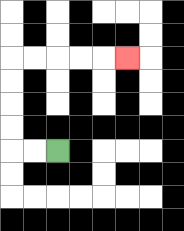{'start': '[2, 6]', 'end': '[5, 2]', 'path_directions': 'L,L,U,U,U,U,R,R,R,R,R', 'path_coordinates': '[[2, 6], [1, 6], [0, 6], [0, 5], [0, 4], [0, 3], [0, 2], [1, 2], [2, 2], [3, 2], [4, 2], [5, 2]]'}